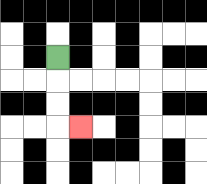{'start': '[2, 2]', 'end': '[3, 5]', 'path_directions': 'D,D,D,R', 'path_coordinates': '[[2, 2], [2, 3], [2, 4], [2, 5], [3, 5]]'}